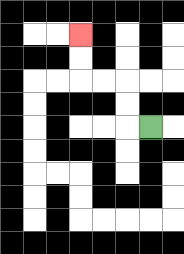{'start': '[6, 5]', 'end': '[3, 1]', 'path_directions': 'L,U,U,L,L,U,U', 'path_coordinates': '[[6, 5], [5, 5], [5, 4], [5, 3], [4, 3], [3, 3], [3, 2], [3, 1]]'}